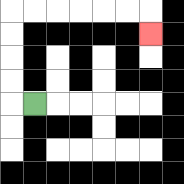{'start': '[1, 4]', 'end': '[6, 1]', 'path_directions': 'L,U,U,U,U,R,R,R,R,R,R,D', 'path_coordinates': '[[1, 4], [0, 4], [0, 3], [0, 2], [0, 1], [0, 0], [1, 0], [2, 0], [3, 0], [4, 0], [5, 0], [6, 0], [6, 1]]'}